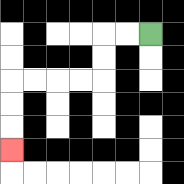{'start': '[6, 1]', 'end': '[0, 6]', 'path_directions': 'L,L,D,D,L,L,L,L,D,D,D', 'path_coordinates': '[[6, 1], [5, 1], [4, 1], [4, 2], [4, 3], [3, 3], [2, 3], [1, 3], [0, 3], [0, 4], [0, 5], [0, 6]]'}